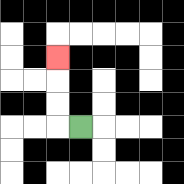{'start': '[3, 5]', 'end': '[2, 2]', 'path_directions': 'L,U,U,U', 'path_coordinates': '[[3, 5], [2, 5], [2, 4], [2, 3], [2, 2]]'}